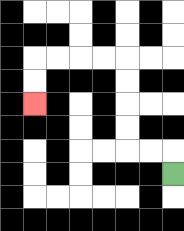{'start': '[7, 7]', 'end': '[1, 4]', 'path_directions': 'U,L,L,U,U,U,U,L,L,L,L,D,D', 'path_coordinates': '[[7, 7], [7, 6], [6, 6], [5, 6], [5, 5], [5, 4], [5, 3], [5, 2], [4, 2], [3, 2], [2, 2], [1, 2], [1, 3], [1, 4]]'}